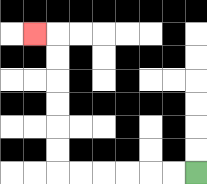{'start': '[8, 7]', 'end': '[1, 1]', 'path_directions': 'L,L,L,L,L,L,U,U,U,U,U,U,L', 'path_coordinates': '[[8, 7], [7, 7], [6, 7], [5, 7], [4, 7], [3, 7], [2, 7], [2, 6], [2, 5], [2, 4], [2, 3], [2, 2], [2, 1], [1, 1]]'}